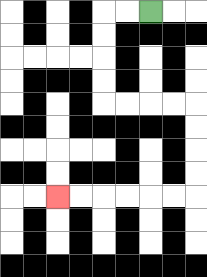{'start': '[6, 0]', 'end': '[2, 8]', 'path_directions': 'L,L,D,D,D,D,R,R,R,R,D,D,D,D,L,L,L,L,L,L', 'path_coordinates': '[[6, 0], [5, 0], [4, 0], [4, 1], [4, 2], [4, 3], [4, 4], [5, 4], [6, 4], [7, 4], [8, 4], [8, 5], [8, 6], [8, 7], [8, 8], [7, 8], [6, 8], [5, 8], [4, 8], [3, 8], [2, 8]]'}